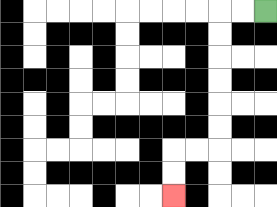{'start': '[11, 0]', 'end': '[7, 8]', 'path_directions': 'L,L,D,D,D,D,D,D,L,L,D,D', 'path_coordinates': '[[11, 0], [10, 0], [9, 0], [9, 1], [9, 2], [9, 3], [9, 4], [9, 5], [9, 6], [8, 6], [7, 6], [7, 7], [7, 8]]'}